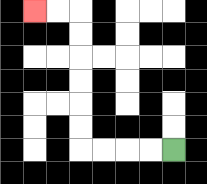{'start': '[7, 6]', 'end': '[1, 0]', 'path_directions': 'L,L,L,L,U,U,U,U,U,U,L,L', 'path_coordinates': '[[7, 6], [6, 6], [5, 6], [4, 6], [3, 6], [3, 5], [3, 4], [3, 3], [3, 2], [3, 1], [3, 0], [2, 0], [1, 0]]'}